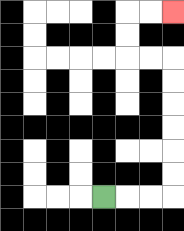{'start': '[4, 8]', 'end': '[7, 0]', 'path_directions': 'R,R,R,U,U,U,U,U,U,L,L,U,U,R,R', 'path_coordinates': '[[4, 8], [5, 8], [6, 8], [7, 8], [7, 7], [7, 6], [7, 5], [7, 4], [7, 3], [7, 2], [6, 2], [5, 2], [5, 1], [5, 0], [6, 0], [7, 0]]'}